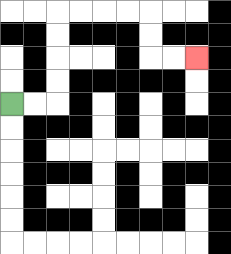{'start': '[0, 4]', 'end': '[8, 2]', 'path_directions': 'R,R,U,U,U,U,R,R,R,R,D,D,R,R', 'path_coordinates': '[[0, 4], [1, 4], [2, 4], [2, 3], [2, 2], [2, 1], [2, 0], [3, 0], [4, 0], [5, 0], [6, 0], [6, 1], [6, 2], [7, 2], [8, 2]]'}